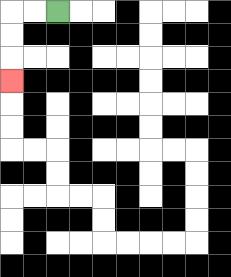{'start': '[2, 0]', 'end': '[0, 3]', 'path_directions': 'L,L,D,D,D', 'path_coordinates': '[[2, 0], [1, 0], [0, 0], [0, 1], [0, 2], [0, 3]]'}